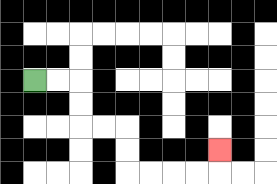{'start': '[1, 3]', 'end': '[9, 6]', 'path_directions': 'R,R,D,D,R,R,D,D,R,R,R,R,U', 'path_coordinates': '[[1, 3], [2, 3], [3, 3], [3, 4], [3, 5], [4, 5], [5, 5], [5, 6], [5, 7], [6, 7], [7, 7], [8, 7], [9, 7], [9, 6]]'}